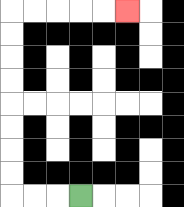{'start': '[3, 8]', 'end': '[5, 0]', 'path_directions': 'L,L,L,U,U,U,U,U,U,U,U,R,R,R,R,R', 'path_coordinates': '[[3, 8], [2, 8], [1, 8], [0, 8], [0, 7], [0, 6], [0, 5], [0, 4], [0, 3], [0, 2], [0, 1], [0, 0], [1, 0], [2, 0], [3, 0], [4, 0], [5, 0]]'}